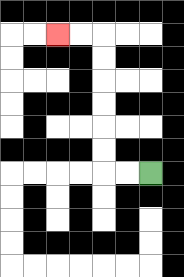{'start': '[6, 7]', 'end': '[2, 1]', 'path_directions': 'L,L,U,U,U,U,U,U,L,L', 'path_coordinates': '[[6, 7], [5, 7], [4, 7], [4, 6], [4, 5], [4, 4], [4, 3], [4, 2], [4, 1], [3, 1], [2, 1]]'}